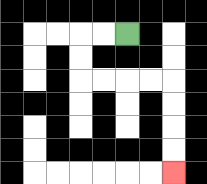{'start': '[5, 1]', 'end': '[7, 7]', 'path_directions': 'L,L,D,D,R,R,R,R,D,D,D,D', 'path_coordinates': '[[5, 1], [4, 1], [3, 1], [3, 2], [3, 3], [4, 3], [5, 3], [6, 3], [7, 3], [7, 4], [7, 5], [7, 6], [7, 7]]'}